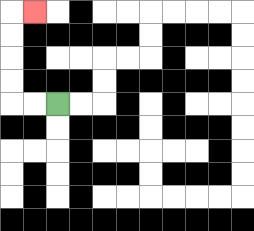{'start': '[2, 4]', 'end': '[1, 0]', 'path_directions': 'L,L,U,U,U,U,R', 'path_coordinates': '[[2, 4], [1, 4], [0, 4], [0, 3], [0, 2], [0, 1], [0, 0], [1, 0]]'}